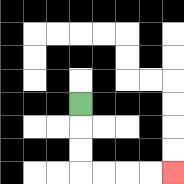{'start': '[3, 4]', 'end': '[7, 7]', 'path_directions': 'D,D,D,R,R,R,R', 'path_coordinates': '[[3, 4], [3, 5], [3, 6], [3, 7], [4, 7], [5, 7], [6, 7], [7, 7]]'}